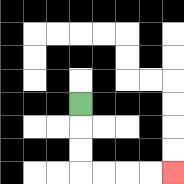{'start': '[3, 4]', 'end': '[7, 7]', 'path_directions': 'D,D,D,R,R,R,R', 'path_coordinates': '[[3, 4], [3, 5], [3, 6], [3, 7], [4, 7], [5, 7], [6, 7], [7, 7]]'}